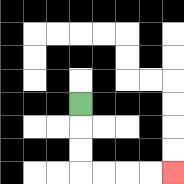{'start': '[3, 4]', 'end': '[7, 7]', 'path_directions': 'D,D,D,R,R,R,R', 'path_coordinates': '[[3, 4], [3, 5], [3, 6], [3, 7], [4, 7], [5, 7], [6, 7], [7, 7]]'}